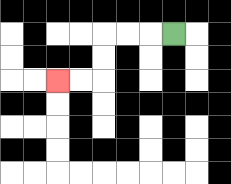{'start': '[7, 1]', 'end': '[2, 3]', 'path_directions': 'L,L,L,D,D,L,L', 'path_coordinates': '[[7, 1], [6, 1], [5, 1], [4, 1], [4, 2], [4, 3], [3, 3], [2, 3]]'}